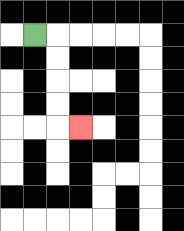{'start': '[1, 1]', 'end': '[3, 5]', 'path_directions': 'R,D,D,D,D,R', 'path_coordinates': '[[1, 1], [2, 1], [2, 2], [2, 3], [2, 4], [2, 5], [3, 5]]'}